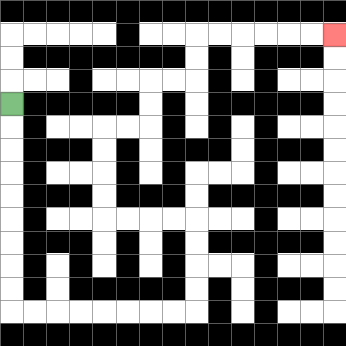{'start': '[0, 4]', 'end': '[14, 1]', 'path_directions': 'D,D,D,D,D,D,D,D,D,R,R,R,R,R,R,R,R,U,U,U,U,L,L,L,L,U,U,U,U,R,R,U,U,R,R,U,U,R,R,R,R,R,R', 'path_coordinates': '[[0, 4], [0, 5], [0, 6], [0, 7], [0, 8], [0, 9], [0, 10], [0, 11], [0, 12], [0, 13], [1, 13], [2, 13], [3, 13], [4, 13], [5, 13], [6, 13], [7, 13], [8, 13], [8, 12], [8, 11], [8, 10], [8, 9], [7, 9], [6, 9], [5, 9], [4, 9], [4, 8], [4, 7], [4, 6], [4, 5], [5, 5], [6, 5], [6, 4], [6, 3], [7, 3], [8, 3], [8, 2], [8, 1], [9, 1], [10, 1], [11, 1], [12, 1], [13, 1], [14, 1]]'}